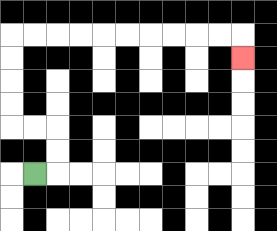{'start': '[1, 7]', 'end': '[10, 2]', 'path_directions': 'R,U,U,L,L,U,U,U,U,R,R,R,R,R,R,R,R,R,R,D', 'path_coordinates': '[[1, 7], [2, 7], [2, 6], [2, 5], [1, 5], [0, 5], [0, 4], [0, 3], [0, 2], [0, 1], [1, 1], [2, 1], [3, 1], [4, 1], [5, 1], [6, 1], [7, 1], [8, 1], [9, 1], [10, 1], [10, 2]]'}